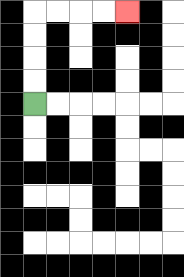{'start': '[1, 4]', 'end': '[5, 0]', 'path_directions': 'U,U,U,U,R,R,R,R', 'path_coordinates': '[[1, 4], [1, 3], [1, 2], [1, 1], [1, 0], [2, 0], [3, 0], [4, 0], [5, 0]]'}